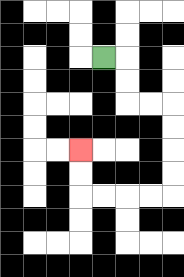{'start': '[4, 2]', 'end': '[3, 6]', 'path_directions': 'R,D,D,R,R,D,D,D,D,L,L,L,L,U,U', 'path_coordinates': '[[4, 2], [5, 2], [5, 3], [5, 4], [6, 4], [7, 4], [7, 5], [7, 6], [7, 7], [7, 8], [6, 8], [5, 8], [4, 8], [3, 8], [3, 7], [3, 6]]'}